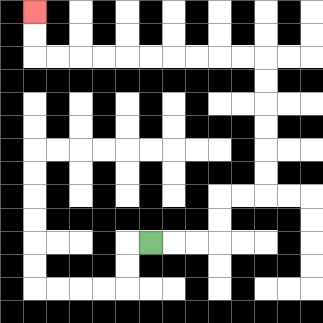{'start': '[6, 10]', 'end': '[1, 0]', 'path_directions': 'R,R,R,U,U,R,R,U,U,U,U,U,U,L,L,L,L,L,L,L,L,L,L,U,U', 'path_coordinates': '[[6, 10], [7, 10], [8, 10], [9, 10], [9, 9], [9, 8], [10, 8], [11, 8], [11, 7], [11, 6], [11, 5], [11, 4], [11, 3], [11, 2], [10, 2], [9, 2], [8, 2], [7, 2], [6, 2], [5, 2], [4, 2], [3, 2], [2, 2], [1, 2], [1, 1], [1, 0]]'}